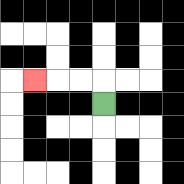{'start': '[4, 4]', 'end': '[1, 3]', 'path_directions': 'U,L,L,L', 'path_coordinates': '[[4, 4], [4, 3], [3, 3], [2, 3], [1, 3]]'}